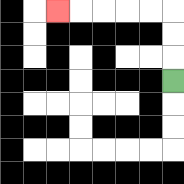{'start': '[7, 3]', 'end': '[2, 0]', 'path_directions': 'U,U,U,L,L,L,L,L', 'path_coordinates': '[[7, 3], [7, 2], [7, 1], [7, 0], [6, 0], [5, 0], [4, 0], [3, 0], [2, 0]]'}